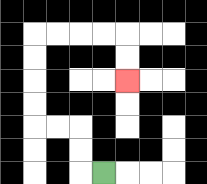{'start': '[4, 7]', 'end': '[5, 3]', 'path_directions': 'L,U,U,L,L,U,U,U,U,R,R,R,R,D,D', 'path_coordinates': '[[4, 7], [3, 7], [3, 6], [3, 5], [2, 5], [1, 5], [1, 4], [1, 3], [1, 2], [1, 1], [2, 1], [3, 1], [4, 1], [5, 1], [5, 2], [5, 3]]'}